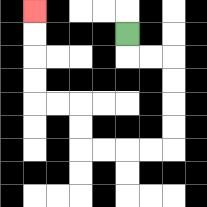{'start': '[5, 1]', 'end': '[1, 0]', 'path_directions': 'D,R,R,D,D,D,D,L,L,L,L,U,U,L,L,U,U,U,U', 'path_coordinates': '[[5, 1], [5, 2], [6, 2], [7, 2], [7, 3], [7, 4], [7, 5], [7, 6], [6, 6], [5, 6], [4, 6], [3, 6], [3, 5], [3, 4], [2, 4], [1, 4], [1, 3], [1, 2], [1, 1], [1, 0]]'}